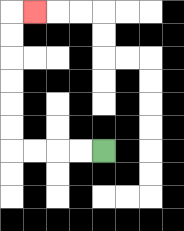{'start': '[4, 6]', 'end': '[1, 0]', 'path_directions': 'L,L,L,L,U,U,U,U,U,U,R', 'path_coordinates': '[[4, 6], [3, 6], [2, 6], [1, 6], [0, 6], [0, 5], [0, 4], [0, 3], [0, 2], [0, 1], [0, 0], [1, 0]]'}